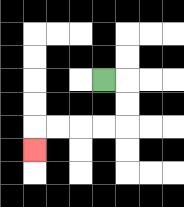{'start': '[4, 3]', 'end': '[1, 6]', 'path_directions': 'R,D,D,L,L,L,L,D', 'path_coordinates': '[[4, 3], [5, 3], [5, 4], [5, 5], [4, 5], [3, 5], [2, 5], [1, 5], [1, 6]]'}